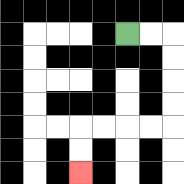{'start': '[5, 1]', 'end': '[3, 7]', 'path_directions': 'R,R,D,D,D,D,L,L,L,L,D,D', 'path_coordinates': '[[5, 1], [6, 1], [7, 1], [7, 2], [7, 3], [7, 4], [7, 5], [6, 5], [5, 5], [4, 5], [3, 5], [3, 6], [3, 7]]'}